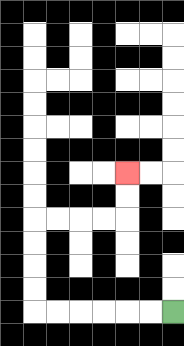{'start': '[7, 13]', 'end': '[5, 7]', 'path_directions': 'L,L,L,L,L,L,U,U,U,U,R,R,R,R,U,U', 'path_coordinates': '[[7, 13], [6, 13], [5, 13], [4, 13], [3, 13], [2, 13], [1, 13], [1, 12], [1, 11], [1, 10], [1, 9], [2, 9], [3, 9], [4, 9], [5, 9], [5, 8], [5, 7]]'}